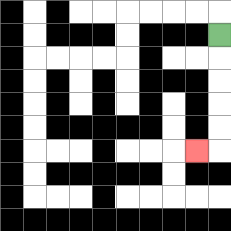{'start': '[9, 1]', 'end': '[8, 6]', 'path_directions': 'D,D,D,D,D,L', 'path_coordinates': '[[9, 1], [9, 2], [9, 3], [9, 4], [9, 5], [9, 6], [8, 6]]'}